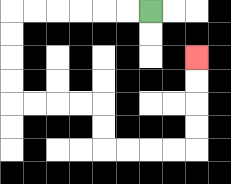{'start': '[6, 0]', 'end': '[8, 2]', 'path_directions': 'L,L,L,L,L,L,D,D,D,D,R,R,R,R,D,D,R,R,R,R,U,U,U,U', 'path_coordinates': '[[6, 0], [5, 0], [4, 0], [3, 0], [2, 0], [1, 0], [0, 0], [0, 1], [0, 2], [0, 3], [0, 4], [1, 4], [2, 4], [3, 4], [4, 4], [4, 5], [4, 6], [5, 6], [6, 6], [7, 6], [8, 6], [8, 5], [8, 4], [8, 3], [8, 2]]'}